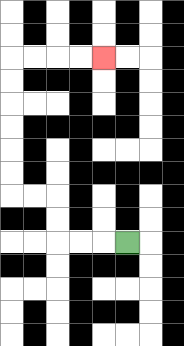{'start': '[5, 10]', 'end': '[4, 2]', 'path_directions': 'L,L,L,U,U,L,L,U,U,U,U,U,U,R,R,R,R', 'path_coordinates': '[[5, 10], [4, 10], [3, 10], [2, 10], [2, 9], [2, 8], [1, 8], [0, 8], [0, 7], [0, 6], [0, 5], [0, 4], [0, 3], [0, 2], [1, 2], [2, 2], [3, 2], [4, 2]]'}